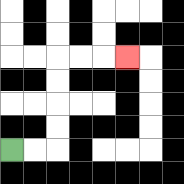{'start': '[0, 6]', 'end': '[5, 2]', 'path_directions': 'R,R,U,U,U,U,R,R,R', 'path_coordinates': '[[0, 6], [1, 6], [2, 6], [2, 5], [2, 4], [2, 3], [2, 2], [3, 2], [4, 2], [5, 2]]'}